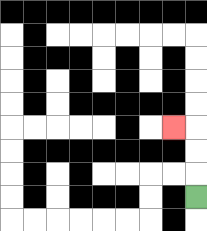{'start': '[8, 8]', 'end': '[7, 5]', 'path_directions': 'U,U,U,L', 'path_coordinates': '[[8, 8], [8, 7], [8, 6], [8, 5], [7, 5]]'}